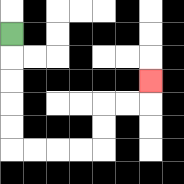{'start': '[0, 1]', 'end': '[6, 3]', 'path_directions': 'D,D,D,D,D,R,R,R,R,U,U,R,R,U', 'path_coordinates': '[[0, 1], [0, 2], [0, 3], [0, 4], [0, 5], [0, 6], [1, 6], [2, 6], [3, 6], [4, 6], [4, 5], [4, 4], [5, 4], [6, 4], [6, 3]]'}